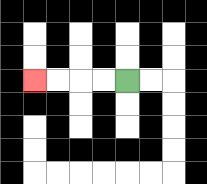{'start': '[5, 3]', 'end': '[1, 3]', 'path_directions': 'L,L,L,L', 'path_coordinates': '[[5, 3], [4, 3], [3, 3], [2, 3], [1, 3]]'}